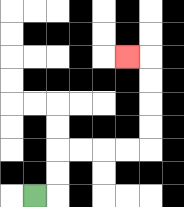{'start': '[1, 8]', 'end': '[5, 2]', 'path_directions': 'R,U,U,R,R,R,R,U,U,U,U,L', 'path_coordinates': '[[1, 8], [2, 8], [2, 7], [2, 6], [3, 6], [4, 6], [5, 6], [6, 6], [6, 5], [6, 4], [6, 3], [6, 2], [5, 2]]'}